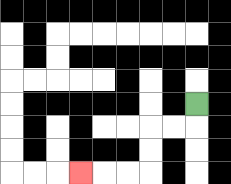{'start': '[8, 4]', 'end': '[3, 7]', 'path_directions': 'D,L,L,D,D,L,L,L', 'path_coordinates': '[[8, 4], [8, 5], [7, 5], [6, 5], [6, 6], [6, 7], [5, 7], [4, 7], [3, 7]]'}